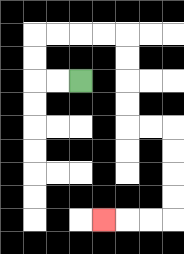{'start': '[3, 3]', 'end': '[4, 9]', 'path_directions': 'L,L,U,U,R,R,R,R,D,D,D,D,R,R,D,D,D,D,L,L,L', 'path_coordinates': '[[3, 3], [2, 3], [1, 3], [1, 2], [1, 1], [2, 1], [3, 1], [4, 1], [5, 1], [5, 2], [5, 3], [5, 4], [5, 5], [6, 5], [7, 5], [7, 6], [7, 7], [7, 8], [7, 9], [6, 9], [5, 9], [4, 9]]'}